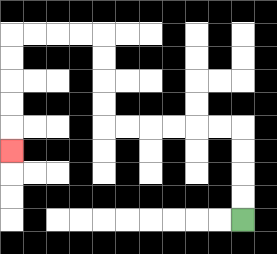{'start': '[10, 9]', 'end': '[0, 6]', 'path_directions': 'U,U,U,U,L,L,L,L,L,L,U,U,U,U,L,L,L,L,D,D,D,D,D', 'path_coordinates': '[[10, 9], [10, 8], [10, 7], [10, 6], [10, 5], [9, 5], [8, 5], [7, 5], [6, 5], [5, 5], [4, 5], [4, 4], [4, 3], [4, 2], [4, 1], [3, 1], [2, 1], [1, 1], [0, 1], [0, 2], [0, 3], [0, 4], [0, 5], [0, 6]]'}